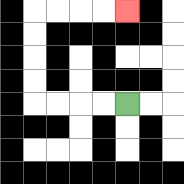{'start': '[5, 4]', 'end': '[5, 0]', 'path_directions': 'L,L,L,L,U,U,U,U,R,R,R,R', 'path_coordinates': '[[5, 4], [4, 4], [3, 4], [2, 4], [1, 4], [1, 3], [1, 2], [1, 1], [1, 0], [2, 0], [3, 0], [4, 0], [5, 0]]'}